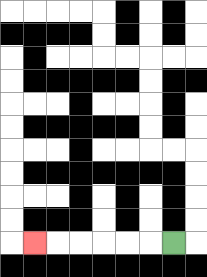{'start': '[7, 10]', 'end': '[1, 10]', 'path_directions': 'L,L,L,L,L,L', 'path_coordinates': '[[7, 10], [6, 10], [5, 10], [4, 10], [3, 10], [2, 10], [1, 10]]'}